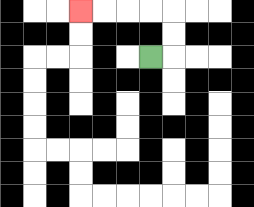{'start': '[6, 2]', 'end': '[3, 0]', 'path_directions': 'R,U,U,L,L,L,L', 'path_coordinates': '[[6, 2], [7, 2], [7, 1], [7, 0], [6, 0], [5, 0], [4, 0], [3, 0]]'}